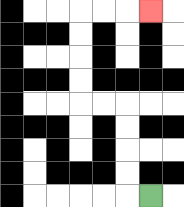{'start': '[6, 8]', 'end': '[6, 0]', 'path_directions': 'L,U,U,U,U,L,L,U,U,U,U,R,R,R', 'path_coordinates': '[[6, 8], [5, 8], [5, 7], [5, 6], [5, 5], [5, 4], [4, 4], [3, 4], [3, 3], [3, 2], [3, 1], [3, 0], [4, 0], [5, 0], [6, 0]]'}